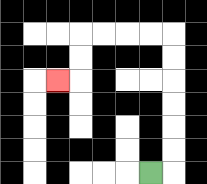{'start': '[6, 7]', 'end': '[2, 3]', 'path_directions': 'R,U,U,U,U,U,U,L,L,L,L,D,D,L', 'path_coordinates': '[[6, 7], [7, 7], [7, 6], [7, 5], [7, 4], [7, 3], [7, 2], [7, 1], [6, 1], [5, 1], [4, 1], [3, 1], [3, 2], [3, 3], [2, 3]]'}